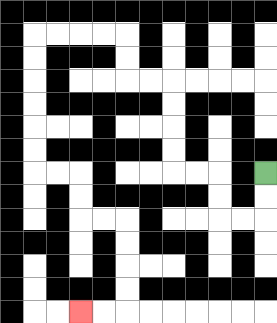{'start': '[11, 7]', 'end': '[3, 13]', 'path_directions': 'D,D,L,L,U,U,L,L,U,U,U,U,L,L,U,U,L,L,L,L,D,D,D,D,D,D,R,R,D,D,R,R,D,D,D,D,L,L', 'path_coordinates': '[[11, 7], [11, 8], [11, 9], [10, 9], [9, 9], [9, 8], [9, 7], [8, 7], [7, 7], [7, 6], [7, 5], [7, 4], [7, 3], [6, 3], [5, 3], [5, 2], [5, 1], [4, 1], [3, 1], [2, 1], [1, 1], [1, 2], [1, 3], [1, 4], [1, 5], [1, 6], [1, 7], [2, 7], [3, 7], [3, 8], [3, 9], [4, 9], [5, 9], [5, 10], [5, 11], [5, 12], [5, 13], [4, 13], [3, 13]]'}